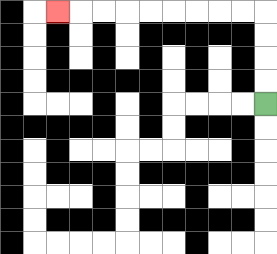{'start': '[11, 4]', 'end': '[2, 0]', 'path_directions': 'U,U,U,U,L,L,L,L,L,L,L,L,L', 'path_coordinates': '[[11, 4], [11, 3], [11, 2], [11, 1], [11, 0], [10, 0], [9, 0], [8, 0], [7, 0], [6, 0], [5, 0], [4, 0], [3, 0], [2, 0]]'}